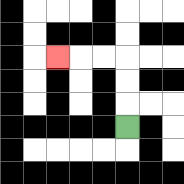{'start': '[5, 5]', 'end': '[2, 2]', 'path_directions': 'U,U,U,L,L,L', 'path_coordinates': '[[5, 5], [5, 4], [5, 3], [5, 2], [4, 2], [3, 2], [2, 2]]'}